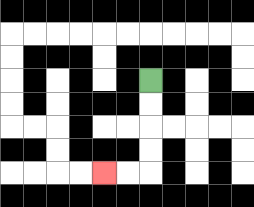{'start': '[6, 3]', 'end': '[4, 7]', 'path_directions': 'D,D,D,D,L,L', 'path_coordinates': '[[6, 3], [6, 4], [6, 5], [6, 6], [6, 7], [5, 7], [4, 7]]'}